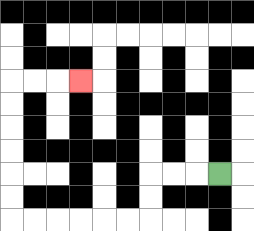{'start': '[9, 7]', 'end': '[3, 3]', 'path_directions': 'L,L,L,D,D,L,L,L,L,L,L,U,U,U,U,U,U,R,R,R', 'path_coordinates': '[[9, 7], [8, 7], [7, 7], [6, 7], [6, 8], [6, 9], [5, 9], [4, 9], [3, 9], [2, 9], [1, 9], [0, 9], [0, 8], [0, 7], [0, 6], [0, 5], [0, 4], [0, 3], [1, 3], [2, 3], [3, 3]]'}